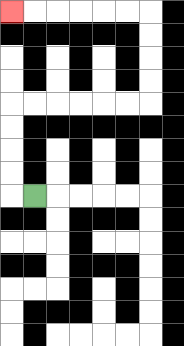{'start': '[1, 8]', 'end': '[0, 0]', 'path_directions': 'L,U,U,U,U,R,R,R,R,R,R,U,U,U,U,L,L,L,L,L,L', 'path_coordinates': '[[1, 8], [0, 8], [0, 7], [0, 6], [0, 5], [0, 4], [1, 4], [2, 4], [3, 4], [4, 4], [5, 4], [6, 4], [6, 3], [6, 2], [6, 1], [6, 0], [5, 0], [4, 0], [3, 0], [2, 0], [1, 0], [0, 0]]'}